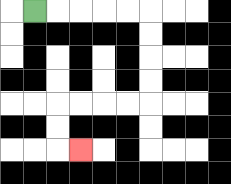{'start': '[1, 0]', 'end': '[3, 6]', 'path_directions': 'R,R,R,R,R,D,D,D,D,L,L,L,L,D,D,R', 'path_coordinates': '[[1, 0], [2, 0], [3, 0], [4, 0], [5, 0], [6, 0], [6, 1], [6, 2], [6, 3], [6, 4], [5, 4], [4, 4], [3, 4], [2, 4], [2, 5], [2, 6], [3, 6]]'}